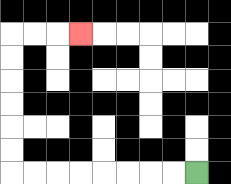{'start': '[8, 7]', 'end': '[3, 1]', 'path_directions': 'L,L,L,L,L,L,L,L,U,U,U,U,U,U,R,R,R', 'path_coordinates': '[[8, 7], [7, 7], [6, 7], [5, 7], [4, 7], [3, 7], [2, 7], [1, 7], [0, 7], [0, 6], [0, 5], [0, 4], [0, 3], [0, 2], [0, 1], [1, 1], [2, 1], [3, 1]]'}